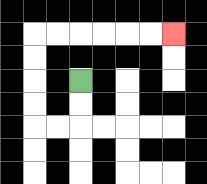{'start': '[3, 3]', 'end': '[7, 1]', 'path_directions': 'D,D,L,L,U,U,U,U,R,R,R,R,R,R', 'path_coordinates': '[[3, 3], [3, 4], [3, 5], [2, 5], [1, 5], [1, 4], [1, 3], [1, 2], [1, 1], [2, 1], [3, 1], [4, 1], [5, 1], [6, 1], [7, 1]]'}